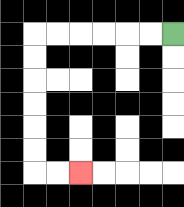{'start': '[7, 1]', 'end': '[3, 7]', 'path_directions': 'L,L,L,L,L,L,D,D,D,D,D,D,R,R', 'path_coordinates': '[[7, 1], [6, 1], [5, 1], [4, 1], [3, 1], [2, 1], [1, 1], [1, 2], [1, 3], [1, 4], [1, 5], [1, 6], [1, 7], [2, 7], [3, 7]]'}